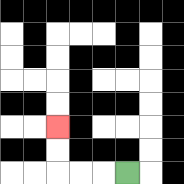{'start': '[5, 7]', 'end': '[2, 5]', 'path_directions': 'L,L,L,U,U', 'path_coordinates': '[[5, 7], [4, 7], [3, 7], [2, 7], [2, 6], [2, 5]]'}